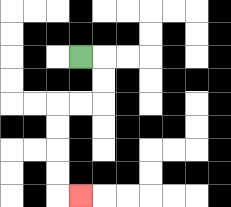{'start': '[3, 2]', 'end': '[3, 8]', 'path_directions': 'R,D,D,L,L,D,D,D,D,R', 'path_coordinates': '[[3, 2], [4, 2], [4, 3], [4, 4], [3, 4], [2, 4], [2, 5], [2, 6], [2, 7], [2, 8], [3, 8]]'}